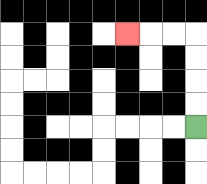{'start': '[8, 5]', 'end': '[5, 1]', 'path_directions': 'U,U,U,U,L,L,L', 'path_coordinates': '[[8, 5], [8, 4], [8, 3], [8, 2], [8, 1], [7, 1], [6, 1], [5, 1]]'}